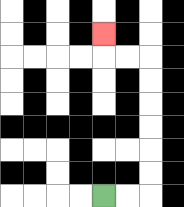{'start': '[4, 8]', 'end': '[4, 1]', 'path_directions': 'R,R,U,U,U,U,U,U,L,L,U', 'path_coordinates': '[[4, 8], [5, 8], [6, 8], [6, 7], [6, 6], [6, 5], [6, 4], [6, 3], [6, 2], [5, 2], [4, 2], [4, 1]]'}